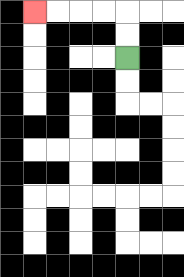{'start': '[5, 2]', 'end': '[1, 0]', 'path_directions': 'U,U,L,L,L,L', 'path_coordinates': '[[5, 2], [5, 1], [5, 0], [4, 0], [3, 0], [2, 0], [1, 0]]'}